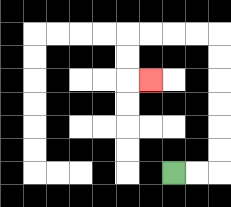{'start': '[7, 7]', 'end': '[6, 3]', 'path_directions': 'R,R,U,U,U,U,U,U,L,L,L,L,D,D,R', 'path_coordinates': '[[7, 7], [8, 7], [9, 7], [9, 6], [9, 5], [9, 4], [9, 3], [9, 2], [9, 1], [8, 1], [7, 1], [6, 1], [5, 1], [5, 2], [5, 3], [6, 3]]'}